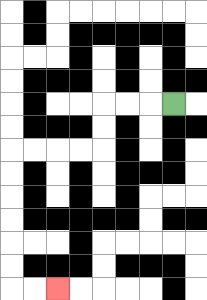{'start': '[7, 4]', 'end': '[2, 12]', 'path_directions': 'L,L,L,D,D,L,L,L,L,D,D,D,D,D,D,R,R', 'path_coordinates': '[[7, 4], [6, 4], [5, 4], [4, 4], [4, 5], [4, 6], [3, 6], [2, 6], [1, 6], [0, 6], [0, 7], [0, 8], [0, 9], [0, 10], [0, 11], [0, 12], [1, 12], [2, 12]]'}